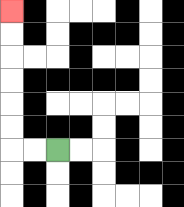{'start': '[2, 6]', 'end': '[0, 0]', 'path_directions': 'L,L,U,U,U,U,U,U', 'path_coordinates': '[[2, 6], [1, 6], [0, 6], [0, 5], [0, 4], [0, 3], [0, 2], [0, 1], [0, 0]]'}